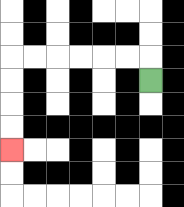{'start': '[6, 3]', 'end': '[0, 6]', 'path_directions': 'U,L,L,L,L,L,L,D,D,D,D', 'path_coordinates': '[[6, 3], [6, 2], [5, 2], [4, 2], [3, 2], [2, 2], [1, 2], [0, 2], [0, 3], [0, 4], [0, 5], [0, 6]]'}